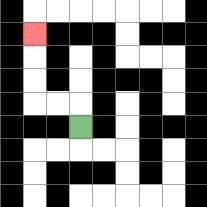{'start': '[3, 5]', 'end': '[1, 1]', 'path_directions': 'U,L,L,U,U,U', 'path_coordinates': '[[3, 5], [3, 4], [2, 4], [1, 4], [1, 3], [1, 2], [1, 1]]'}